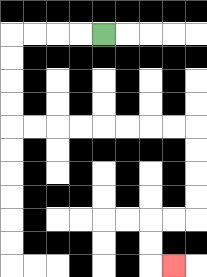{'start': '[4, 1]', 'end': '[7, 11]', 'path_directions': 'L,L,L,L,D,D,D,D,R,R,R,R,R,R,R,R,D,D,D,D,L,L,D,D,R', 'path_coordinates': '[[4, 1], [3, 1], [2, 1], [1, 1], [0, 1], [0, 2], [0, 3], [0, 4], [0, 5], [1, 5], [2, 5], [3, 5], [4, 5], [5, 5], [6, 5], [7, 5], [8, 5], [8, 6], [8, 7], [8, 8], [8, 9], [7, 9], [6, 9], [6, 10], [6, 11], [7, 11]]'}